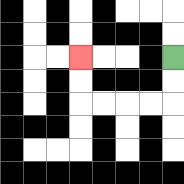{'start': '[7, 2]', 'end': '[3, 2]', 'path_directions': 'D,D,L,L,L,L,U,U', 'path_coordinates': '[[7, 2], [7, 3], [7, 4], [6, 4], [5, 4], [4, 4], [3, 4], [3, 3], [3, 2]]'}